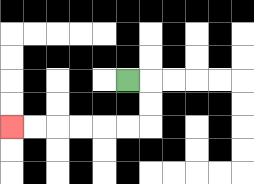{'start': '[5, 3]', 'end': '[0, 5]', 'path_directions': 'R,D,D,L,L,L,L,L,L', 'path_coordinates': '[[5, 3], [6, 3], [6, 4], [6, 5], [5, 5], [4, 5], [3, 5], [2, 5], [1, 5], [0, 5]]'}